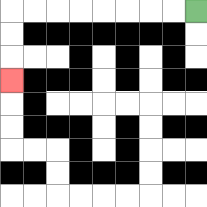{'start': '[8, 0]', 'end': '[0, 3]', 'path_directions': 'L,L,L,L,L,L,L,L,D,D,D', 'path_coordinates': '[[8, 0], [7, 0], [6, 0], [5, 0], [4, 0], [3, 0], [2, 0], [1, 0], [0, 0], [0, 1], [0, 2], [0, 3]]'}